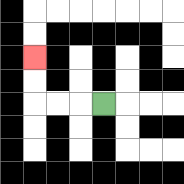{'start': '[4, 4]', 'end': '[1, 2]', 'path_directions': 'L,L,L,U,U', 'path_coordinates': '[[4, 4], [3, 4], [2, 4], [1, 4], [1, 3], [1, 2]]'}